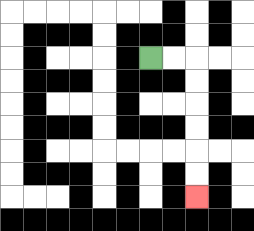{'start': '[6, 2]', 'end': '[8, 8]', 'path_directions': 'R,R,D,D,D,D,D,D', 'path_coordinates': '[[6, 2], [7, 2], [8, 2], [8, 3], [8, 4], [8, 5], [8, 6], [8, 7], [8, 8]]'}